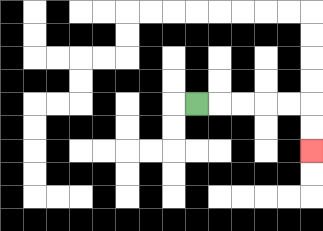{'start': '[8, 4]', 'end': '[13, 6]', 'path_directions': 'R,R,R,R,R,D,D', 'path_coordinates': '[[8, 4], [9, 4], [10, 4], [11, 4], [12, 4], [13, 4], [13, 5], [13, 6]]'}